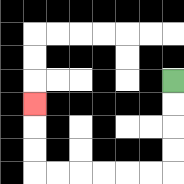{'start': '[7, 3]', 'end': '[1, 4]', 'path_directions': 'D,D,D,D,L,L,L,L,L,L,U,U,U', 'path_coordinates': '[[7, 3], [7, 4], [7, 5], [7, 6], [7, 7], [6, 7], [5, 7], [4, 7], [3, 7], [2, 7], [1, 7], [1, 6], [1, 5], [1, 4]]'}